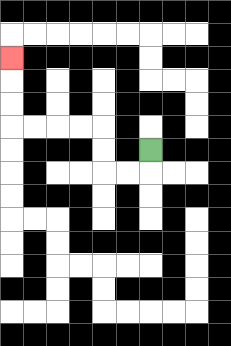{'start': '[6, 6]', 'end': '[0, 2]', 'path_directions': 'D,L,L,U,U,L,L,L,L,U,U,U', 'path_coordinates': '[[6, 6], [6, 7], [5, 7], [4, 7], [4, 6], [4, 5], [3, 5], [2, 5], [1, 5], [0, 5], [0, 4], [0, 3], [0, 2]]'}